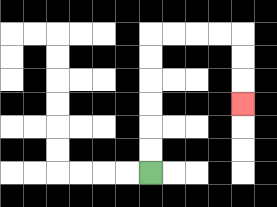{'start': '[6, 7]', 'end': '[10, 4]', 'path_directions': 'U,U,U,U,U,U,R,R,R,R,D,D,D', 'path_coordinates': '[[6, 7], [6, 6], [6, 5], [6, 4], [6, 3], [6, 2], [6, 1], [7, 1], [8, 1], [9, 1], [10, 1], [10, 2], [10, 3], [10, 4]]'}